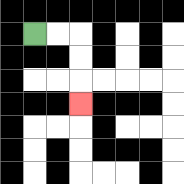{'start': '[1, 1]', 'end': '[3, 4]', 'path_directions': 'R,R,D,D,D', 'path_coordinates': '[[1, 1], [2, 1], [3, 1], [3, 2], [3, 3], [3, 4]]'}